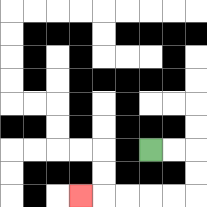{'start': '[6, 6]', 'end': '[3, 8]', 'path_directions': 'R,R,D,D,L,L,L,L,L', 'path_coordinates': '[[6, 6], [7, 6], [8, 6], [8, 7], [8, 8], [7, 8], [6, 8], [5, 8], [4, 8], [3, 8]]'}